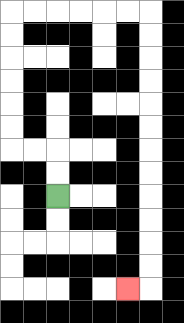{'start': '[2, 8]', 'end': '[5, 12]', 'path_directions': 'U,U,L,L,U,U,U,U,U,U,R,R,R,R,R,R,D,D,D,D,D,D,D,D,D,D,D,D,L', 'path_coordinates': '[[2, 8], [2, 7], [2, 6], [1, 6], [0, 6], [0, 5], [0, 4], [0, 3], [0, 2], [0, 1], [0, 0], [1, 0], [2, 0], [3, 0], [4, 0], [5, 0], [6, 0], [6, 1], [6, 2], [6, 3], [6, 4], [6, 5], [6, 6], [6, 7], [6, 8], [6, 9], [6, 10], [6, 11], [6, 12], [5, 12]]'}